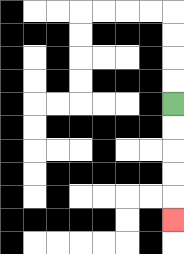{'start': '[7, 4]', 'end': '[7, 9]', 'path_directions': 'D,D,D,D,D', 'path_coordinates': '[[7, 4], [7, 5], [7, 6], [7, 7], [7, 8], [7, 9]]'}